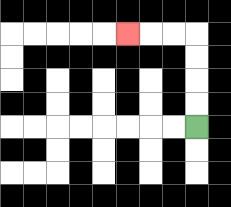{'start': '[8, 5]', 'end': '[5, 1]', 'path_directions': 'U,U,U,U,L,L,L', 'path_coordinates': '[[8, 5], [8, 4], [8, 3], [8, 2], [8, 1], [7, 1], [6, 1], [5, 1]]'}